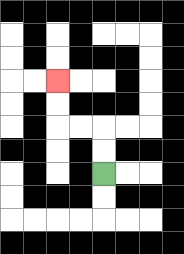{'start': '[4, 7]', 'end': '[2, 3]', 'path_directions': 'U,U,L,L,U,U', 'path_coordinates': '[[4, 7], [4, 6], [4, 5], [3, 5], [2, 5], [2, 4], [2, 3]]'}